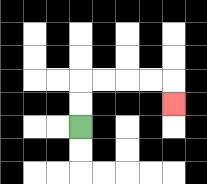{'start': '[3, 5]', 'end': '[7, 4]', 'path_directions': 'U,U,R,R,R,R,D', 'path_coordinates': '[[3, 5], [3, 4], [3, 3], [4, 3], [5, 3], [6, 3], [7, 3], [7, 4]]'}